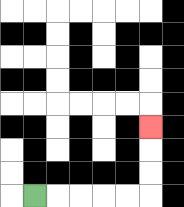{'start': '[1, 8]', 'end': '[6, 5]', 'path_directions': 'R,R,R,R,R,U,U,U', 'path_coordinates': '[[1, 8], [2, 8], [3, 8], [4, 8], [5, 8], [6, 8], [6, 7], [6, 6], [6, 5]]'}